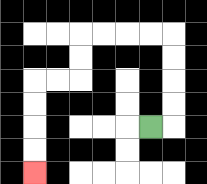{'start': '[6, 5]', 'end': '[1, 7]', 'path_directions': 'R,U,U,U,U,L,L,L,L,D,D,L,L,D,D,D,D', 'path_coordinates': '[[6, 5], [7, 5], [7, 4], [7, 3], [7, 2], [7, 1], [6, 1], [5, 1], [4, 1], [3, 1], [3, 2], [3, 3], [2, 3], [1, 3], [1, 4], [1, 5], [1, 6], [1, 7]]'}